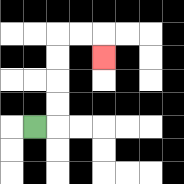{'start': '[1, 5]', 'end': '[4, 2]', 'path_directions': 'R,U,U,U,U,R,R,D', 'path_coordinates': '[[1, 5], [2, 5], [2, 4], [2, 3], [2, 2], [2, 1], [3, 1], [4, 1], [4, 2]]'}